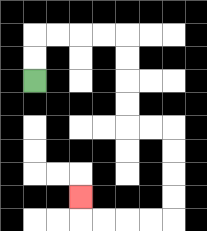{'start': '[1, 3]', 'end': '[3, 8]', 'path_directions': 'U,U,R,R,R,R,D,D,D,D,R,R,D,D,D,D,L,L,L,L,U', 'path_coordinates': '[[1, 3], [1, 2], [1, 1], [2, 1], [3, 1], [4, 1], [5, 1], [5, 2], [5, 3], [5, 4], [5, 5], [6, 5], [7, 5], [7, 6], [7, 7], [7, 8], [7, 9], [6, 9], [5, 9], [4, 9], [3, 9], [3, 8]]'}